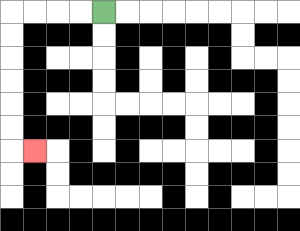{'start': '[4, 0]', 'end': '[1, 6]', 'path_directions': 'L,L,L,L,D,D,D,D,D,D,R', 'path_coordinates': '[[4, 0], [3, 0], [2, 0], [1, 0], [0, 0], [0, 1], [0, 2], [0, 3], [0, 4], [0, 5], [0, 6], [1, 6]]'}